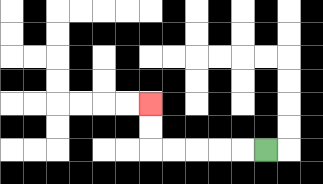{'start': '[11, 6]', 'end': '[6, 4]', 'path_directions': 'L,L,L,L,L,U,U', 'path_coordinates': '[[11, 6], [10, 6], [9, 6], [8, 6], [7, 6], [6, 6], [6, 5], [6, 4]]'}